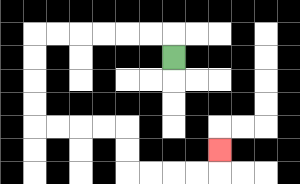{'start': '[7, 2]', 'end': '[9, 6]', 'path_directions': 'U,L,L,L,L,L,L,D,D,D,D,R,R,R,R,D,D,R,R,R,R,U', 'path_coordinates': '[[7, 2], [7, 1], [6, 1], [5, 1], [4, 1], [3, 1], [2, 1], [1, 1], [1, 2], [1, 3], [1, 4], [1, 5], [2, 5], [3, 5], [4, 5], [5, 5], [5, 6], [5, 7], [6, 7], [7, 7], [8, 7], [9, 7], [9, 6]]'}